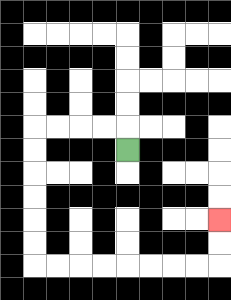{'start': '[5, 6]', 'end': '[9, 9]', 'path_directions': 'U,L,L,L,L,D,D,D,D,D,D,R,R,R,R,R,R,R,R,U,U', 'path_coordinates': '[[5, 6], [5, 5], [4, 5], [3, 5], [2, 5], [1, 5], [1, 6], [1, 7], [1, 8], [1, 9], [1, 10], [1, 11], [2, 11], [3, 11], [4, 11], [5, 11], [6, 11], [7, 11], [8, 11], [9, 11], [9, 10], [9, 9]]'}